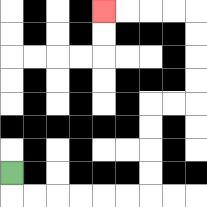{'start': '[0, 7]', 'end': '[4, 0]', 'path_directions': 'D,R,R,R,R,R,R,U,U,U,U,R,R,U,U,U,U,L,L,L,L', 'path_coordinates': '[[0, 7], [0, 8], [1, 8], [2, 8], [3, 8], [4, 8], [5, 8], [6, 8], [6, 7], [6, 6], [6, 5], [6, 4], [7, 4], [8, 4], [8, 3], [8, 2], [8, 1], [8, 0], [7, 0], [6, 0], [5, 0], [4, 0]]'}